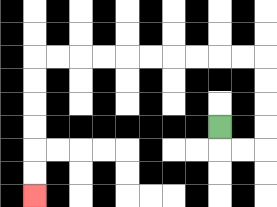{'start': '[9, 5]', 'end': '[1, 8]', 'path_directions': 'D,R,R,U,U,U,U,L,L,L,L,L,L,L,L,L,L,D,D,D,D,D,D', 'path_coordinates': '[[9, 5], [9, 6], [10, 6], [11, 6], [11, 5], [11, 4], [11, 3], [11, 2], [10, 2], [9, 2], [8, 2], [7, 2], [6, 2], [5, 2], [4, 2], [3, 2], [2, 2], [1, 2], [1, 3], [1, 4], [1, 5], [1, 6], [1, 7], [1, 8]]'}